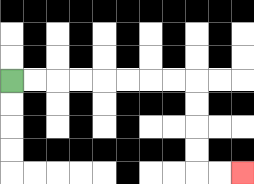{'start': '[0, 3]', 'end': '[10, 7]', 'path_directions': 'R,R,R,R,R,R,R,R,D,D,D,D,R,R', 'path_coordinates': '[[0, 3], [1, 3], [2, 3], [3, 3], [4, 3], [5, 3], [6, 3], [7, 3], [8, 3], [8, 4], [8, 5], [8, 6], [8, 7], [9, 7], [10, 7]]'}